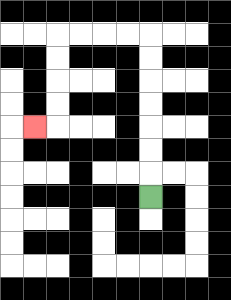{'start': '[6, 8]', 'end': '[1, 5]', 'path_directions': 'U,U,U,U,U,U,U,L,L,L,L,D,D,D,D,L', 'path_coordinates': '[[6, 8], [6, 7], [6, 6], [6, 5], [6, 4], [6, 3], [6, 2], [6, 1], [5, 1], [4, 1], [3, 1], [2, 1], [2, 2], [2, 3], [2, 4], [2, 5], [1, 5]]'}